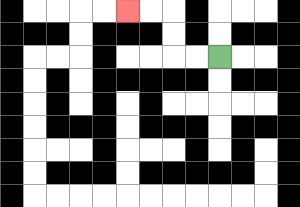{'start': '[9, 2]', 'end': '[5, 0]', 'path_directions': 'L,L,U,U,L,L', 'path_coordinates': '[[9, 2], [8, 2], [7, 2], [7, 1], [7, 0], [6, 0], [5, 0]]'}